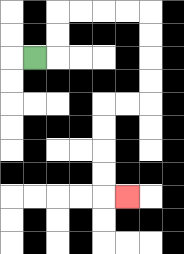{'start': '[1, 2]', 'end': '[5, 8]', 'path_directions': 'R,U,U,R,R,R,R,D,D,D,D,L,L,D,D,D,D,R', 'path_coordinates': '[[1, 2], [2, 2], [2, 1], [2, 0], [3, 0], [4, 0], [5, 0], [6, 0], [6, 1], [6, 2], [6, 3], [6, 4], [5, 4], [4, 4], [4, 5], [4, 6], [4, 7], [4, 8], [5, 8]]'}